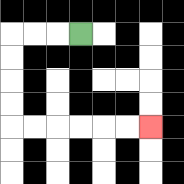{'start': '[3, 1]', 'end': '[6, 5]', 'path_directions': 'L,L,L,D,D,D,D,R,R,R,R,R,R', 'path_coordinates': '[[3, 1], [2, 1], [1, 1], [0, 1], [0, 2], [0, 3], [0, 4], [0, 5], [1, 5], [2, 5], [3, 5], [4, 5], [5, 5], [6, 5]]'}